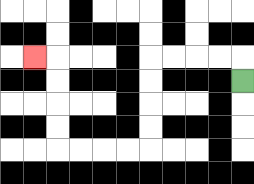{'start': '[10, 3]', 'end': '[1, 2]', 'path_directions': 'U,L,L,L,L,D,D,D,D,L,L,L,L,U,U,U,U,L', 'path_coordinates': '[[10, 3], [10, 2], [9, 2], [8, 2], [7, 2], [6, 2], [6, 3], [6, 4], [6, 5], [6, 6], [5, 6], [4, 6], [3, 6], [2, 6], [2, 5], [2, 4], [2, 3], [2, 2], [1, 2]]'}